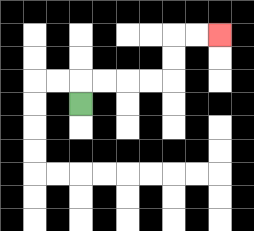{'start': '[3, 4]', 'end': '[9, 1]', 'path_directions': 'U,R,R,R,R,U,U,R,R', 'path_coordinates': '[[3, 4], [3, 3], [4, 3], [5, 3], [6, 3], [7, 3], [7, 2], [7, 1], [8, 1], [9, 1]]'}